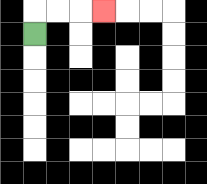{'start': '[1, 1]', 'end': '[4, 0]', 'path_directions': 'U,R,R,R', 'path_coordinates': '[[1, 1], [1, 0], [2, 0], [3, 0], [4, 0]]'}